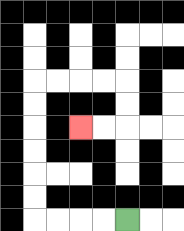{'start': '[5, 9]', 'end': '[3, 5]', 'path_directions': 'L,L,L,L,U,U,U,U,U,U,R,R,R,R,D,D,L,L', 'path_coordinates': '[[5, 9], [4, 9], [3, 9], [2, 9], [1, 9], [1, 8], [1, 7], [1, 6], [1, 5], [1, 4], [1, 3], [2, 3], [3, 3], [4, 3], [5, 3], [5, 4], [5, 5], [4, 5], [3, 5]]'}